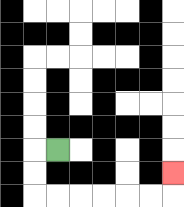{'start': '[2, 6]', 'end': '[7, 7]', 'path_directions': 'L,D,D,R,R,R,R,R,R,U', 'path_coordinates': '[[2, 6], [1, 6], [1, 7], [1, 8], [2, 8], [3, 8], [4, 8], [5, 8], [6, 8], [7, 8], [7, 7]]'}